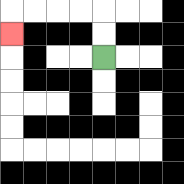{'start': '[4, 2]', 'end': '[0, 1]', 'path_directions': 'U,U,L,L,L,L,D', 'path_coordinates': '[[4, 2], [4, 1], [4, 0], [3, 0], [2, 0], [1, 0], [0, 0], [0, 1]]'}